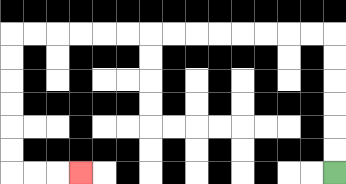{'start': '[14, 7]', 'end': '[3, 7]', 'path_directions': 'U,U,U,U,U,U,L,L,L,L,L,L,L,L,L,L,L,L,L,L,D,D,D,D,D,D,R,R,R', 'path_coordinates': '[[14, 7], [14, 6], [14, 5], [14, 4], [14, 3], [14, 2], [14, 1], [13, 1], [12, 1], [11, 1], [10, 1], [9, 1], [8, 1], [7, 1], [6, 1], [5, 1], [4, 1], [3, 1], [2, 1], [1, 1], [0, 1], [0, 2], [0, 3], [0, 4], [0, 5], [0, 6], [0, 7], [1, 7], [2, 7], [3, 7]]'}